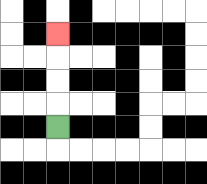{'start': '[2, 5]', 'end': '[2, 1]', 'path_directions': 'U,U,U,U', 'path_coordinates': '[[2, 5], [2, 4], [2, 3], [2, 2], [2, 1]]'}